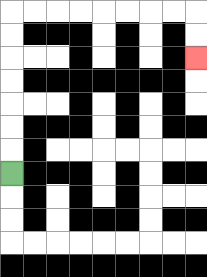{'start': '[0, 7]', 'end': '[8, 2]', 'path_directions': 'U,U,U,U,U,U,U,R,R,R,R,R,R,R,R,D,D', 'path_coordinates': '[[0, 7], [0, 6], [0, 5], [0, 4], [0, 3], [0, 2], [0, 1], [0, 0], [1, 0], [2, 0], [3, 0], [4, 0], [5, 0], [6, 0], [7, 0], [8, 0], [8, 1], [8, 2]]'}